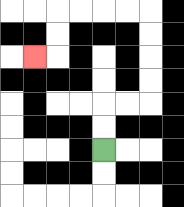{'start': '[4, 6]', 'end': '[1, 2]', 'path_directions': 'U,U,R,R,U,U,U,U,L,L,L,L,D,D,L', 'path_coordinates': '[[4, 6], [4, 5], [4, 4], [5, 4], [6, 4], [6, 3], [6, 2], [6, 1], [6, 0], [5, 0], [4, 0], [3, 0], [2, 0], [2, 1], [2, 2], [1, 2]]'}